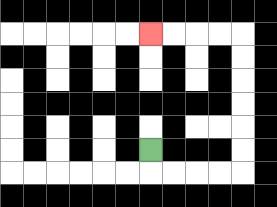{'start': '[6, 6]', 'end': '[6, 1]', 'path_directions': 'D,R,R,R,R,U,U,U,U,U,U,L,L,L,L', 'path_coordinates': '[[6, 6], [6, 7], [7, 7], [8, 7], [9, 7], [10, 7], [10, 6], [10, 5], [10, 4], [10, 3], [10, 2], [10, 1], [9, 1], [8, 1], [7, 1], [6, 1]]'}